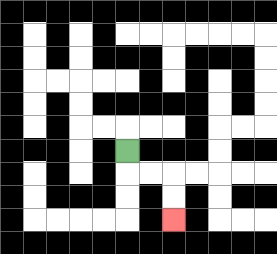{'start': '[5, 6]', 'end': '[7, 9]', 'path_directions': 'D,R,R,D,D', 'path_coordinates': '[[5, 6], [5, 7], [6, 7], [7, 7], [7, 8], [7, 9]]'}